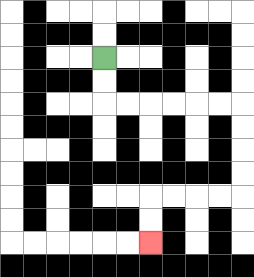{'start': '[4, 2]', 'end': '[6, 10]', 'path_directions': 'D,D,R,R,R,R,R,R,D,D,D,D,L,L,L,L,D,D', 'path_coordinates': '[[4, 2], [4, 3], [4, 4], [5, 4], [6, 4], [7, 4], [8, 4], [9, 4], [10, 4], [10, 5], [10, 6], [10, 7], [10, 8], [9, 8], [8, 8], [7, 8], [6, 8], [6, 9], [6, 10]]'}